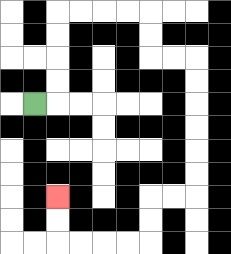{'start': '[1, 4]', 'end': '[2, 8]', 'path_directions': 'R,U,U,U,U,R,R,R,R,D,D,R,R,D,D,D,D,D,D,L,L,D,D,L,L,L,L,U,U', 'path_coordinates': '[[1, 4], [2, 4], [2, 3], [2, 2], [2, 1], [2, 0], [3, 0], [4, 0], [5, 0], [6, 0], [6, 1], [6, 2], [7, 2], [8, 2], [8, 3], [8, 4], [8, 5], [8, 6], [8, 7], [8, 8], [7, 8], [6, 8], [6, 9], [6, 10], [5, 10], [4, 10], [3, 10], [2, 10], [2, 9], [2, 8]]'}